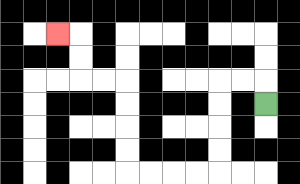{'start': '[11, 4]', 'end': '[2, 1]', 'path_directions': 'U,L,L,D,D,D,D,L,L,L,L,U,U,U,U,L,L,U,U,L', 'path_coordinates': '[[11, 4], [11, 3], [10, 3], [9, 3], [9, 4], [9, 5], [9, 6], [9, 7], [8, 7], [7, 7], [6, 7], [5, 7], [5, 6], [5, 5], [5, 4], [5, 3], [4, 3], [3, 3], [3, 2], [3, 1], [2, 1]]'}